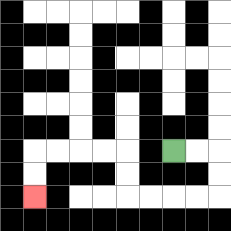{'start': '[7, 6]', 'end': '[1, 8]', 'path_directions': 'R,R,D,D,L,L,L,L,U,U,L,L,L,L,D,D', 'path_coordinates': '[[7, 6], [8, 6], [9, 6], [9, 7], [9, 8], [8, 8], [7, 8], [6, 8], [5, 8], [5, 7], [5, 6], [4, 6], [3, 6], [2, 6], [1, 6], [1, 7], [1, 8]]'}